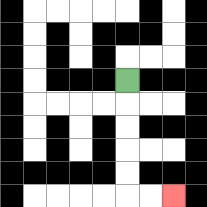{'start': '[5, 3]', 'end': '[7, 8]', 'path_directions': 'D,D,D,D,D,R,R', 'path_coordinates': '[[5, 3], [5, 4], [5, 5], [5, 6], [5, 7], [5, 8], [6, 8], [7, 8]]'}